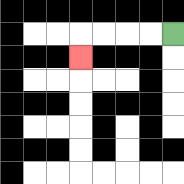{'start': '[7, 1]', 'end': '[3, 2]', 'path_directions': 'L,L,L,L,D', 'path_coordinates': '[[7, 1], [6, 1], [5, 1], [4, 1], [3, 1], [3, 2]]'}